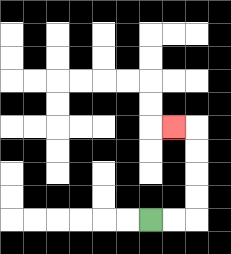{'start': '[6, 9]', 'end': '[7, 5]', 'path_directions': 'R,R,U,U,U,U,L', 'path_coordinates': '[[6, 9], [7, 9], [8, 9], [8, 8], [8, 7], [8, 6], [8, 5], [7, 5]]'}